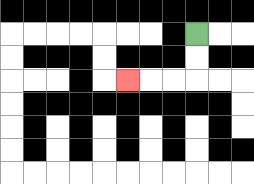{'start': '[8, 1]', 'end': '[5, 3]', 'path_directions': 'D,D,L,L,L', 'path_coordinates': '[[8, 1], [8, 2], [8, 3], [7, 3], [6, 3], [5, 3]]'}